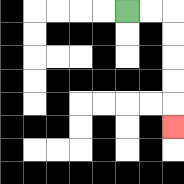{'start': '[5, 0]', 'end': '[7, 5]', 'path_directions': 'R,R,D,D,D,D,D', 'path_coordinates': '[[5, 0], [6, 0], [7, 0], [7, 1], [7, 2], [7, 3], [7, 4], [7, 5]]'}